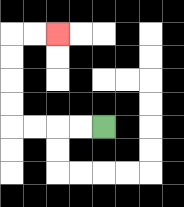{'start': '[4, 5]', 'end': '[2, 1]', 'path_directions': 'L,L,L,L,U,U,U,U,R,R', 'path_coordinates': '[[4, 5], [3, 5], [2, 5], [1, 5], [0, 5], [0, 4], [0, 3], [0, 2], [0, 1], [1, 1], [2, 1]]'}